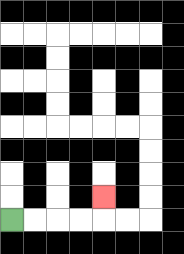{'start': '[0, 9]', 'end': '[4, 8]', 'path_directions': 'R,R,R,R,U', 'path_coordinates': '[[0, 9], [1, 9], [2, 9], [3, 9], [4, 9], [4, 8]]'}